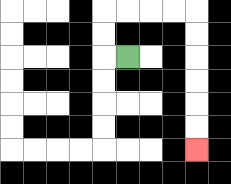{'start': '[5, 2]', 'end': '[8, 6]', 'path_directions': 'L,U,U,R,R,R,R,D,D,D,D,D,D', 'path_coordinates': '[[5, 2], [4, 2], [4, 1], [4, 0], [5, 0], [6, 0], [7, 0], [8, 0], [8, 1], [8, 2], [8, 3], [8, 4], [8, 5], [8, 6]]'}